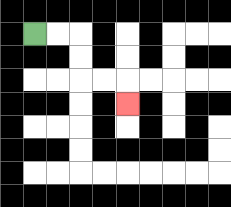{'start': '[1, 1]', 'end': '[5, 4]', 'path_directions': 'R,R,D,D,R,R,D', 'path_coordinates': '[[1, 1], [2, 1], [3, 1], [3, 2], [3, 3], [4, 3], [5, 3], [5, 4]]'}